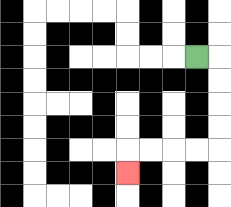{'start': '[8, 2]', 'end': '[5, 7]', 'path_directions': 'R,D,D,D,D,L,L,L,L,D', 'path_coordinates': '[[8, 2], [9, 2], [9, 3], [9, 4], [9, 5], [9, 6], [8, 6], [7, 6], [6, 6], [5, 6], [5, 7]]'}